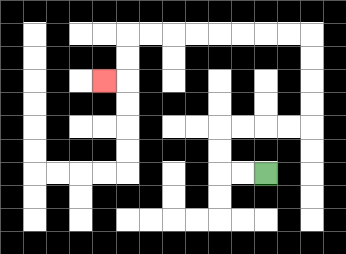{'start': '[11, 7]', 'end': '[4, 3]', 'path_directions': 'L,L,U,U,R,R,R,R,U,U,U,U,L,L,L,L,L,L,L,L,D,D,L', 'path_coordinates': '[[11, 7], [10, 7], [9, 7], [9, 6], [9, 5], [10, 5], [11, 5], [12, 5], [13, 5], [13, 4], [13, 3], [13, 2], [13, 1], [12, 1], [11, 1], [10, 1], [9, 1], [8, 1], [7, 1], [6, 1], [5, 1], [5, 2], [5, 3], [4, 3]]'}